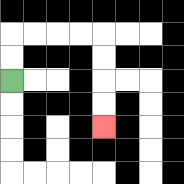{'start': '[0, 3]', 'end': '[4, 5]', 'path_directions': 'U,U,R,R,R,R,D,D,D,D', 'path_coordinates': '[[0, 3], [0, 2], [0, 1], [1, 1], [2, 1], [3, 1], [4, 1], [4, 2], [4, 3], [4, 4], [4, 5]]'}